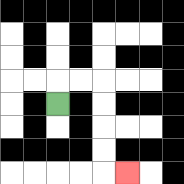{'start': '[2, 4]', 'end': '[5, 7]', 'path_directions': 'U,R,R,D,D,D,D,R', 'path_coordinates': '[[2, 4], [2, 3], [3, 3], [4, 3], [4, 4], [4, 5], [4, 6], [4, 7], [5, 7]]'}